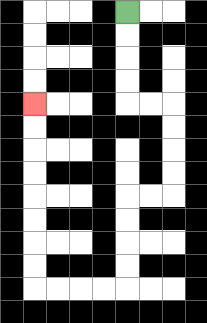{'start': '[5, 0]', 'end': '[1, 4]', 'path_directions': 'D,D,D,D,R,R,D,D,D,D,L,L,D,D,D,D,L,L,L,L,U,U,U,U,U,U,U,U', 'path_coordinates': '[[5, 0], [5, 1], [5, 2], [5, 3], [5, 4], [6, 4], [7, 4], [7, 5], [7, 6], [7, 7], [7, 8], [6, 8], [5, 8], [5, 9], [5, 10], [5, 11], [5, 12], [4, 12], [3, 12], [2, 12], [1, 12], [1, 11], [1, 10], [1, 9], [1, 8], [1, 7], [1, 6], [1, 5], [1, 4]]'}